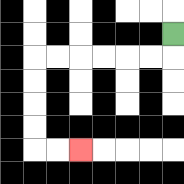{'start': '[7, 1]', 'end': '[3, 6]', 'path_directions': 'D,L,L,L,L,L,L,D,D,D,D,R,R', 'path_coordinates': '[[7, 1], [7, 2], [6, 2], [5, 2], [4, 2], [3, 2], [2, 2], [1, 2], [1, 3], [1, 4], [1, 5], [1, 6], [2, 6], [3, 6]]'}